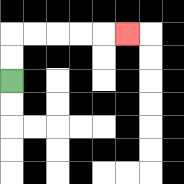{'start': '[0, 3]', 'end': '[5, 1]', 'path_directions': 'U,U,R,R,R,R,R', 'path_coordinates': '[[0, 3], [0, 2], [0, 1], [1, 1], [2, 1], [3, 1], [4, 1], [5, 1]]'}